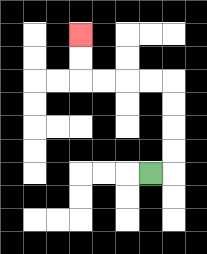{'start': '[6, 7]', 'end': '[3, 1]', 'path_directions': 'R,U,U,U,U,L,L,L,L,U,U', 'path_coordinates': '[[6, 7], [7, 7], [7, 6], [7, 5], [7, 4], [7, 3], [6, 3], [5, 3], [4, 3], [3, 3], [3, 2], [3, 1]]'}